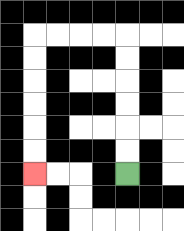{'start': '[5, 7]', 'end': '[1, 7]', 'path_directions': 'U,U,U,U,U,U,L,L,L,L,D,D,D,D,D,D', 'path_coordinates': '[[5, 7], [5, 6], [5, 5], [5, 4], [5, 3], [5, 2], [5, 1], [4, 1], [3, 1], [2, 1], [1, 1], [1, 2], [1, 3], [1, 4], [1, 5], [1, 6], [1, 7]]'}